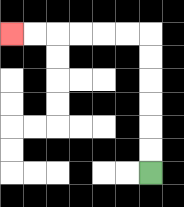{'start': '[6, 7]', 'end': '[0, 1]', 'path_directions': 'U,U,U,U,U,U,L,L,L,L,L,L', 'path_coordinates': '[[6, 7], [6, 6], [6, 5], [6, 4], [6, 3], [6, 2], [6, 1], [5, 1], [4, 1], [3, 1], [2, 1], [1, 1], [0, 1]]'}